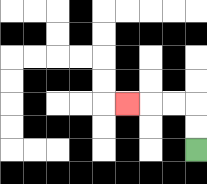{'start': '[8, 6]', 'end': '[5, 4]', 'path_directions': 'U,U,L,L,L', 'path_coordinates': '[[8, 6], [8, 5], [8, 4], [7, 4], [6, 4], [5, 4]]'}